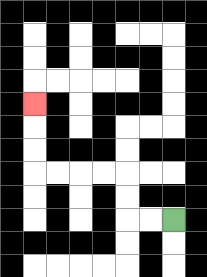{'start': '[7, 9]', 'end': '[1, 4]', 'path_directions': 'L,L,U,U,L,L,L,L,U,U,U', 'path_coordinates': '[[7, 9], [6, 9], [5, 9], [5, 8], [5, 7], [4, 7], [3, 7], [2, 7], [1, 7], [1, 6], [1, 5], [1, 4]]'}